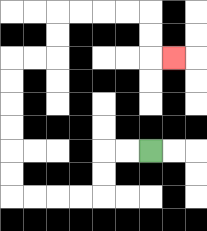{'start': '[6, 6]', 'end': '[7, 2]', 'path_directions': 'L,L,D,D,L,L,L,L,U,U,U,U,U,U,R,R,U,U,R,R,R,R,D,D,R', 'path_coordinates': '[[6, 6], [5, 6], [4, 6], [4, 7], [4, 8], [3, 8], [2, 8], [1, 8], [0, 8], [0, 7], [0, 6], [0, 5], [0, 4], [0, 3], [0, 2], [1, 2], [2, 2], [2, 1], [2, 0], [3, 0], [4, 0], [5, 0], [6, 0], [6, 1], [6, 2], [7, 2]]'}